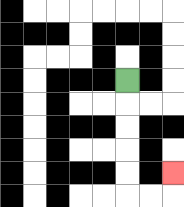{'start': '[5, 3]', 'end': '[7, 7]', 'path_directions': 'D,D,D,D,D,R,R,U', 'path_coordinates': '[[5, 3], [5, 4], [5, 5], [5, 6], [5, 7], [5, 8], [6, 8], [7, 8], [7, 7]]'}